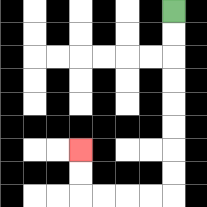{'start': '[7, 0]', 'end': '[3, 6]', 'path_directions': 'D,D,D,D,D,D,D,D,L,L,L,L,U,U', 'path_coordinates': '[[7, 0], [7, 1], [7, 2], [7, 3], [7, 4], [7, 5], [7, 6], [7, 7], [7, 8], [6, 8], [5, 8], [4, 8], [3, 8], [3, 7], [3, 6]]'}